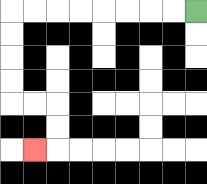{'start': '[8, 0]', 'end': '[1, 6]', 'path_directions': 'L,L,L,L,L,L,L,L,D,D,D,D,R,R,D,D,L', 'path_coordinates': '[[8, 0], [7, 0], [6, 0], [5, 0], [4, 0], [3, 0], [2, 0], [1, 0], [0, 0], [0, 1], [0, 2], [0, 3], [0, 4], [1, 4], [2, 4], [2, 5], [2, 6], [1, 6]]'}